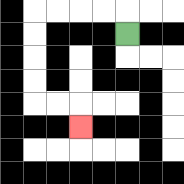{'start': '[5, 1]', 'end': '[3, 5]', 'path_directions': 'U,L,L,L,L,D,D,D,D,R,R,D', 'path_coordinates': '[[5, 1], [5, 0], [4, 0], [3, 0], [2, 0], [1, 0], [1, 1], [1, 2], [1, 3], [1, 4], [2, 4], [3, 4], [3, 5]]'}